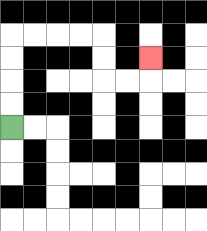{'start': '[0, 5]', 'end': '[6, 2]', 'path_directions': 'U,U,U,U,R,R,R,R,D,D,R,R,U', 'path_coordinates': '[[0, 5], [0, 4], [0, 3], [0, 2], [0, 1], [1, 1], [2, 1], [3, 1], [4, 1], [4, 2], [4, 3], [5, 3], [6, 3], [6, 2]]'}